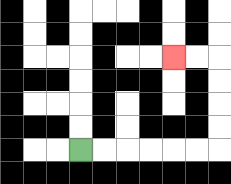{'start': '[3, 6]', 'end': '[7, 2]', 'path_directions': 'R,R,R,R,R,R,U,U,U,U,L,L', 'path_coordinates': '[[3, 6], [4, 6], [5, 6], [6, 6], [7, 6], [8, 6], [9, 6], [9, 5], [9, 4], [9, 3], [9, 2], [8, 2], [7, 2]]'}